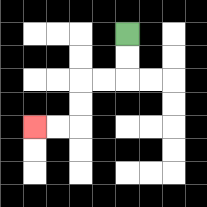{'start': '[5, 1]', 'end': '[1, 5]', 'path_directions': 'D,D,L,L,D,D,L,L', 'path_coordinates': '[[5, 1], [5, 2], [5, 3], [4, 3], [3, 3], [3, 4], [3, 5], [2, 5], [1, 5]]'}